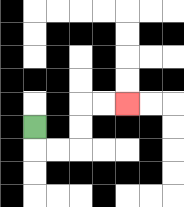{'start': '[1, 5]', 'end': '[5, 4]', 'path_directions': 'D,R,R,U,U,R,R', 'path_coordinates': '[[1, 5], [1, 6], [2, 6], [3, 6], [3, 5], [3, 4], [4, 4], [5, 4]]'}